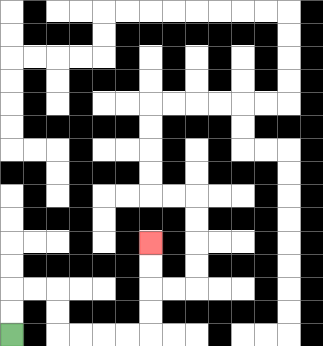{'start': '[0, 14]', 'end': '[6, 10]', 'path_directions': 'U,U,R,R,D,D,R,R,R,R,U,U,U,U', 'path_coordinates': '[[0, 14], [0, 13], [0, 12], [1, 12], [2, 12], [2, 13], [2, 14], [3, 14], [4, 14], [5, 14], [6, 14], [6, 13], [6, 12], [6, 11], [6, 10]]'}